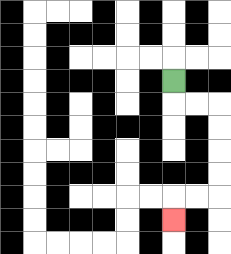{'start': '[7, 3]', 'end': '[7, 9]', 'path_directions': 'D,R,R,D,D,D,D,L,L,D', 'path_coordinates': '[[7, 3], [7, 4], [8, 4], [9, 4], [9, 5], [9, 6], [9, 7], [9, 8], [8, 8], [7, 8], [7, 9]]'}